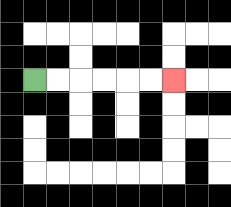{'start': '[1, 3]', 'end': '[7, 3]', 'path_directions': 'R,R,R,R,R,R', 'path_coordinates': '[[1, 3], [2, 3], [3, 3], [4, 3], [5, 3], [6, 3], [7, 3]]'}